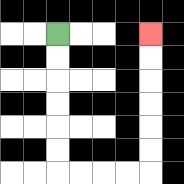{'start': '[2, 1]', 'end': '[6, 1]', 'path_directions': 'D,D,D,D,D,D,R,R,R,R,U,U,U,U,U,U', 'path_coordinates': '[[2, 1], [2, 2], [2, 3], [2, 4], [2, 5], [2, 6], [2, 7], [3, 7], [4, 7], [5, 7], [6, 7], [6, 6], [6, 5], [6, 4], [6, 3], [6, 2], [6, 1]]'}